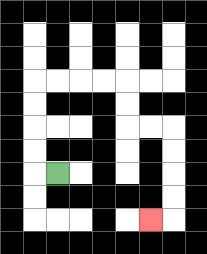{'start': '[2, 7]', 'end': '[6, 9]', 'path_directions': 'L,U,U,U,U,R,R,R,R,D,D,R,R,D,D,D,D,L', 'path_coordinates': '[[2, 7], [1, 7], [1, 6], [1, 5], [1, 4], [1, 3], [2, 3], [3, 3], [4, 3], [5, 3], [5, 4], [5, 5], [6, 5], [7, 5], [7, 6], [7, 7], [7, 8], [7, 9], [6, 9]]'}